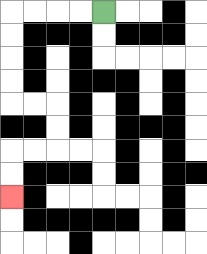{'start': '[4, 0]', 'end': '[0, 8]', 'path_directions': 'L,L,L,L,D,D,D,D,R,R,D,D,L,L,D,D', 'path_coordinates': '[[4, 0], [3, 0], [2, 0], [1, 0], [0, 0], [0, 1], [0, 2], [0, 3], [0, 4], [1, 4], [2, 4], [2, 5], [2, 6], [1, 6], [0, 6], [0, 7], [0, 8]]'}